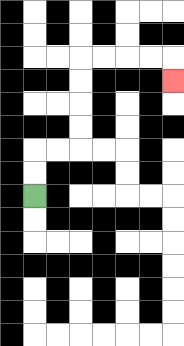{'start': '[1, 8]', 'end': '[7, 3]', 'path_directions': 'U,U,R,R,U,U,U,U,R,R,R,R,D', 'path_coordinates': '[[1, 8], [1, 7], [1, 6], [2, 6], [3, 6], [3, 5], [3, 4], [3, 3], [3, 2], [4, 2], [5, 2], [6, 2], [7, 2], [7, 3]]'}